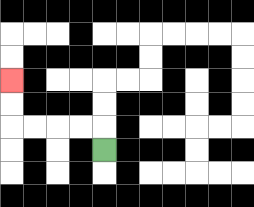{'start': '[4, 6]', 'end': '[0, 3]', 'path_directions': 'U,L,L,L,L,U,U', 'path_coordinates': '[[4, 6], [4, 5], [3, 5], [2, 5], [1, 5], [0, 5], [0, 4], [0, 3]]'}